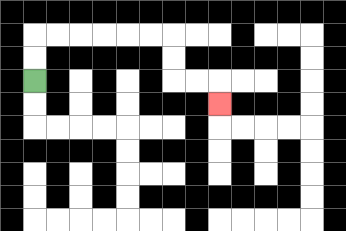{'start': '[1, 3]', 'end': '[9, 4]', 'path_directions': 'U,U,R,R,R,R,R,R,D,D,R,R,D', 'path_coordinates': '[[1, 3], [1, 2], [1, 1], [2, 1], [3, 1], [4, 1], [5, 1], [6, 1], [7, 1], [7, 2], [7, 3], [8, 3], [9, 3], [9, 4]]'}